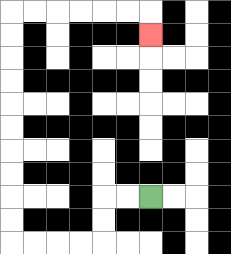{'start': '[6, 8]', 'end': '[6, 1]', 'path_directions': 'L,L,D,D,L,L,L,L,U,U,U,U,U,U,U,U,U,U,R,R,R,R,R,R,D', 'path_coordinates': '[[6, 8], [5, 8], [4, 8], [4, 9], [4, 10], [3, 10], [2, 10], [1, 10], [0, 10], [0, 9], [0, 8], [0, 7], [0, 6], [0, 5], [0, 4], [0, 3], [0, 2], [0, 1], [0, 0], [1, 0], [2, 0], [3, 0], [4, 0], [5, 0], [6, 0], [6, 1]]'}